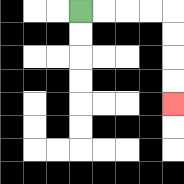{'start': '[3, 0]', 'end': '[7, 4]', 'path_directions': 'R,R,R,R,D,D,D,D', 'path_coordinates': '[[3, 0], [4, 0], [5, 0], [6, 0], [7, 0], [7, 1], [7, 2], [7, 3], [7, 4]]'}